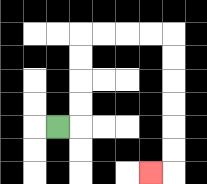{'start': '[2, 5]', 'end': '[6, 7]', 'path_directions': 'R,U,U,U,U,R,R,R,R,D,D,D,D,D,D,L', 'path_coordinates': '[[2, 5], [3, 5], [3, 4], [3, 3], [3, 2], [3, 1], [4, 1], [5, 1], [6, 1], [7, 1], [7, 2], [7, 3], [7, 4], [7, 5], [7, 6], [7, 7], [6, 7]]'}